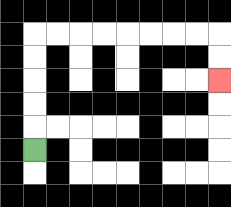{'start': '[1, 6]', 'end': '[9, 3]', 'path_directions': 'U,U,U,U,U,R,R,R,R,R,R,R,R,D,D', 'path_coordinates': '[[1, 6], [1, 5], [1, 4], [1, 3], [1, 2], [1, 1], [2, 1], [3, 1], [4, 1], [5, 1], [6, 1], [7, 1], [8, 1], [9, 1], [9, 2], [9, 3]]'}